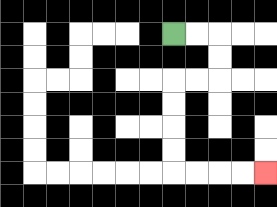{'start': '[7, 1]', 'end': '[11, 7]', 'path_directions': 'R,R,D,D,L,L,D,D,D,D,R,R,R,R', 'path_coordinates': '[[7, 1], [8, 1], [9, 1], [9, 2], [9, 3], [8, 3], [7, 3], [7, 4], [7, 5], [7, 6], [7, 7], [8, 7], [9, 7], [10, 7], [11, 7]]'}